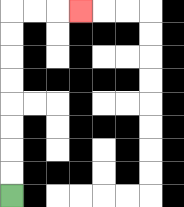{'start': '[0, 8]', 'end': '[3, 0]', 'path_directions': 'U,U,U,U,U,U,U,U,R,R,R', 'path_coordinates': '[[0, 8], [0, 7], [0, 6], [0, 5], [0, 4], [0, 3], [0, 2], [0, 1], [0, 0], [1, 0], [2, 0], [3, 0]]'}